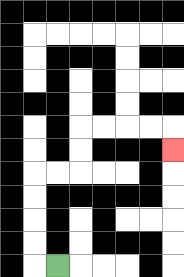{'start': '[2, 11]', 'end': '[7, 6]', 'path_directions': 'L,U,U,U,U,R,R,U,U,R,R,R,R,D', 'path_coordinates': '[[2, 11], [1, 11], [1, 10], [1, 9], [1, 8], [1, 7], [2, 7], [3, 7], [3, 6], [3, 5], [4, 5], [5, 5], [6, 5], [7, 5], [7, 6]]'}